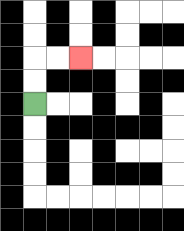{'start': '[1, 4]', 'end': '[3, 2]', 'path_directions': 'U,U,R,R', 'path_coordinates': '[[1, 4], [1, 3], [1, 2], [2, 2], [3, 2]]'}